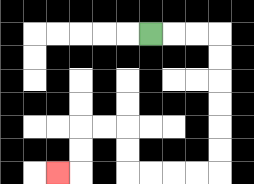{'start': '[6, 1]', 'end': '[2, 7]', 'path_directions': 'R,R,R,D,D,D,D,D,D,L,L,L,L,U,U,L,L,D,D,L', 'path_coordinates': '[[6, 1], [7, 1], [8, 1], [9, 1], [9, 2], [9, 3], [9, 4], [9, 5], [9, 6], [9, 7], [8, 7], [7, 7], [6, 7], [5, 7], [5, 6], [5, 5], [4, 5], [3, 5], [3, 6], [3, 7], [2, 7]]'}